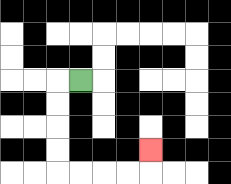{'start': '[3, 3]', 'end': '[6, 6]', 'path_directions': 'L,D,D,D,D,R,R,R,R,U', 'path_coordinates': '[[3, 3], [2, 3], [2, 4], [2, 5], [2, 6], [2, 7], [3, 7], [4, 7], [5, 7], [6, 7], [6, 6]]'}